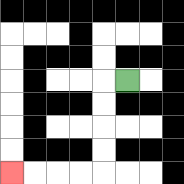{'start': '[5, 3]', 'end': '[0, 7]', 'path_directions': 'L,D,D,D,D,L,L,L,L', 'path_coordinates': '[[5, 3], [4, 3], [4, 4], [4, 5], [4, 6], [4, 7], [3, 7], [2, 7], [1, 7], [0, 7]]'}